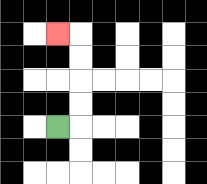{'start': '[2, 5]', 'end': '[2, 1]', 'path_directions': 'R,U,U,U,U,L', 'path_coordinates': '[[2, 5], [3, 5], [3, 4], [3, 3], [3, 2], [3, 1], [2, 1]]'}